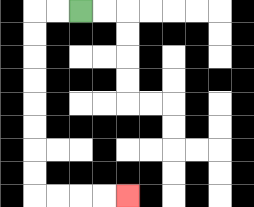{'start': '[3, 0]', 'end': '[5, 8]', 'path_directions': 'L,L,D,D,D,D,D,D,D,D,R,R,R,R', 'path_coordinates': '[[3, 0], [2, 0], [1, 0], [1, 1], [1, 2], [1, 3], [1, 4], [1, 5], [1, 6], [1, 7], [1, 8], [2, 8], [3, 8], [4, 8], [5, 8]]'}